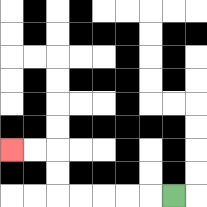{'start': '[7, 8]', 'end': '[0, 6]', 'path_directions': 'L,L,L,L,L,U,U,L,L', 'path_coordinates': '[[7, 8], [6, 8], [5, 8], [4, 8], [3, 8], [2, 8], [2, 7], [2, 6], [1, 6], [0, 6]]'}